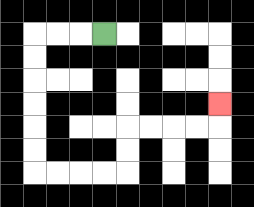{'start': '[4, 1]', 'end': '[9, 4]', 'path_directions': 'L,L,L,D,D,D,D,D,D,R,R,R,R,U,U,R,R,R,R,U', 'path_coordinates': '[[4, 1], [3, 1], [2, 1], [1, 1], [1, 2], [1, 3], [1, 4], [1, 5], [1, 6], [1, 7], [2, 7], [3, 7], [4, 7], [5, 7], [5, 6], [5, 5], [6, 5], [7, 5], [8, 5], [9, 5], [9, 4]]'}